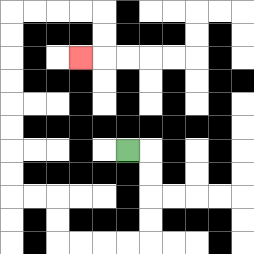{'start': '[5, 6]', 'end': '[3, 2]', 'path_directions': 'R,D,D,D,D,L,L,L,L,U,U,L,L,U,U,U,U,U,U,U,U,R,R,R,R,D,D,L', 'path_coordinates': '[[5, 6], [6, 6], [6, 7], [6, 8], [6, 9], [6, 10], [5, 10], [4, 10], [3, 10], [2, 10], [2, 9], [2, 8], [1, 8], [0, 8], [0, 7], [0, 6], [0, 5], [0, 4], [0, 3], [0, 2], [0, 1], [0, 0], [1, 0], [2, 0], [3, 0], [4, 0], [4, 1], [4, 2], [3, 2]]'}